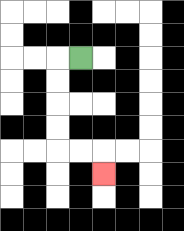{'start': '[3, 2]', 'end': '[4, 7]', 'path_directions': 'L,D,D,D,D,R,R,D', 'path_coordinates': '[[3, 2], [2, 2], [2, 3], [2, 4], [2, 5], [2, 6], [3, 6], [4, 6], [4, 7]]'}